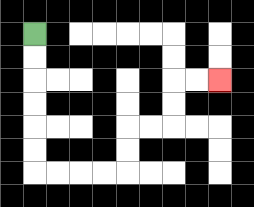{'start': '[1, 1]', 'end': '[9, 3]', 'path_directions': 'D,D,D,D,D,D,R,R,R,R,U,U,R,R,U,U,R,R', 'path_coordinates': '[[1, 1], [1, 2], [1, 3], [1, 4], [1, 5], [1, 6], [1, 7], [2, 7], [3, 7], [4, 7], [5, 7], [5, 6], [5, 5], [6, 5], [7, 5], [7, 4], [7, 3], [8, 3], [9, 3]]'}